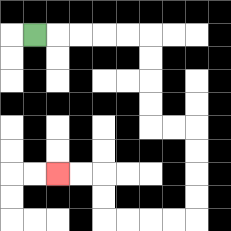{'start': '[1, 1]', 'end': '[2, 7]', 'path_directions': 'R,R,R,R,R,D,D,D,D,R,R,D,D,D,D,L,L,L,L,U,U,L,L', 'path_coordinates': '[[1, 1], [2, 1], [3, 1], [4, 1], [5, 1], [6, 1], [6, 2], [6, 3], [6, 4], [6, 5], [7, 5], [8, 5], [8, 6], [8, 7], [8, 8], [8, 9], [7, 9], [6, 9], [5, 9], [4, 9], [4, 8], [4, 7], [3, 7], [2, 7]]'}